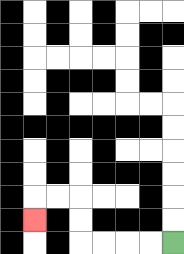{'start': '[7, 10]', 'end': '[1, 9]', 'path_directions': 'L,L,L,L,U,U,L,L,D', 'path_coordinates': '[[7, 10], [6, 10], [5, 10], [4, 10], [3, 10], [3, 9], [3, 8], [2, 8], [1, 8], [1, 9]]'}